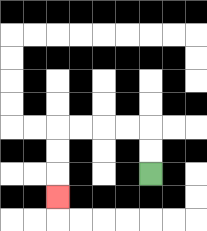{'start': '[6, 7]', 'end': '[2, 8]', 'path_directions': 'U,U,L,L,L,L,D,D,D', 'path_coordinates': '[[6, 7], [6, 6], [6, 5], [5, 5], [4, 5], [3, 5], [2, 5], [2, 6], [2, 7], [2, 8]]'}